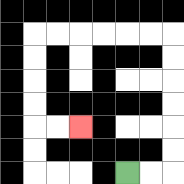{'start': '[5, 7]', 'end': '[3, 5]', 'path_directions': 'R,R,U,U,U,U,U,U,L,L,L,L,L,L,D,D,D,D,R,R', 'path_coordinates': '[[5, 7], [6, 7], [7, 7], [7, 6], [7, 5], [7, 4], [7, 3], [7, 2], [7, 1], [6, 1], [5, 1], [4, 1], [3, 1], [2, 1], [1, 1], [1, 2], [1, 3], [1, 4], [1, 5], [2, 5], [3, 5]]'}